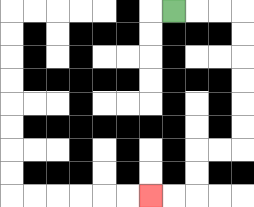{'start': '[7, 0]', 'end': '[6, 8]', 'path_directions': 'R,R,R,D,D,D,D,D,D,L,L,D,D,L,L', 'path_coordinates': '[[7, 0], [8, 0], [9, 0], [10, 0], [10, 1], [10, 2], [10, 3], [10, 4], [10, 5], [10, 6], [9, 6], [8, 6], [8, 7], [8, 8], [7, 8], [6, 8]]'}